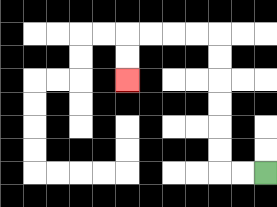{'start': '[11, 7]', 'end': '[5, 3]', 'path_directions': 'L,L,U,U,U,U,U,U,L,L,L,L,D,D', 'path_coordinates': '[[11, 7], [10, 7], [9, 7], [9, 6], [9, 5], [9, 4], [9, 3], [9, 2], [9, 1], [8, 1], [7, 1], [6, 1], [5, 1], [5, 2], [5, 3]]'}